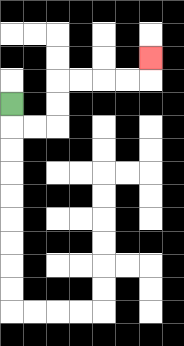{'start': '[0, 4]', 'end': '[6, 2]', 'path_directions': 'D,R,R,U,U,R,R,R,R,U', 'path_coordinates': '[[0, 4], [0, 5], [1, 5], [2, 5], [2, 4], [2, 3], [3, 3], [4, 3], [5, 3], [6, 3], [6, 2]]'}